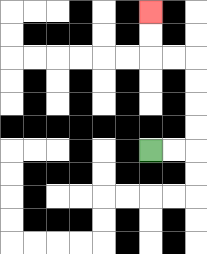{'start': '[6, 6]', 'end': '[6, 0]', 'path_directions': 'R,R,U,U,U,U,L,L,U,U', 'path_coordinates': '[[6, 6], [7, 6], [8, 6], [8, 5], [8, 4], [8, 3], [8, 2], [7, 2], [6, 2], [6, 1], [6, 0]]'}